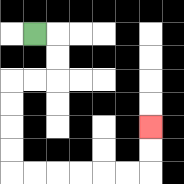{'start': '[1, 1]', 'end': '[6, 5]', 'path_directions': 'R,D,D,L,L,D,D,D,D,R,R,R,R,R,R,U,U', 'path_coordinates': '[[1, 1], [2, 1], [2, 2], [2, 3], [1, 3], [0, 3], [0, 4], [0, 5], [0, 6], [0, 7], [1, 7], [2, 7], [3, 7], [4, 7], [5, 7], [6, 7], [6, 6], [6, 5]]'}